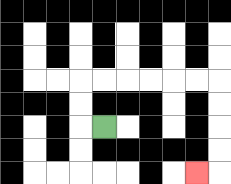{'start': '[4, 5]', 'end': '[8, 7]', 'path_directions': 'L,U,U,R,R,R,R,R,R,D,D,D,D,L', 'path_coordinates': '[[4, 5], [3, 5], [3, 4], [3, 3], [4, 3], [5, 3], [6, 3], [7, 3], [8, 3], [9, 3], [9, 4], [9, 5], [9, 6], [9, 7], [8, 7]]'}